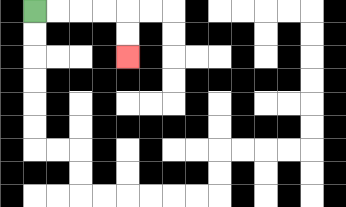{'start': '[1, 0]', 'end': '[5, 2]', 'path_directions': 'R,R,R,R,D,D', 'path_coordinates': '[[1, 0], [2, 0], [3, 0], [4, 0], [5, 0], [5, 1], [5, 2]]'}